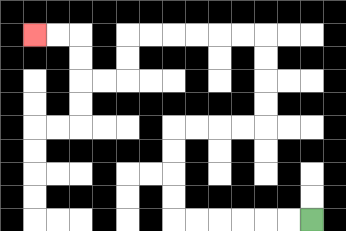{'start': '[13, 9]', 'end': '[1, 1]', 'path_directions': 'L,L,L,L,L,L,U,U,U,U,R,R,R,R,U,U,U,U,L,L,L,L,L,L,D,D,L,L,U,U,L,L', 'path_coordinates': '[[13, 9], [12, 9], [11, 9], [10, 9], [9, 9], [8, 9], [7, 9], [7, 8], [7, 7], [7, 6], [7, 5], [8, 5], [9, 5], [10, 5], [11, 5], [11, 4], [11, 3], [11, 2], [11, 1], [10, 1], [9, 1], [8, 1], [7, 1], [6, 1], [5, 1], [5, 2], [5, 3], [4, 3], [3, 3], [3, 2], [3, 1], [2, 1], [1, 1]]'}